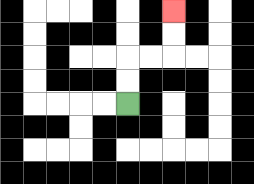{'start': '[5, 4]', 'end': '[7, 0]', 'path_directions': 'U,U,R,R,U,U', 'path_coordinates': '[[5, 4], [5, 3], [5, 2], [6, 2], [7, 2], [7, 1], [7, 0]]'}